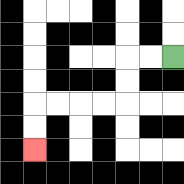{'start': '[7, 2]', 'end': '[1, 6]', 'path_directions': 'L,L,D,D,L,L,L,L,D,D', 'path_coordinates': '[[7, 2], [6, 2], [5, 2], [5, 3], [5, 4], [4, 4], [3, 4], [2, 4], [1, 4], [1, 5], [1, 6]]'}